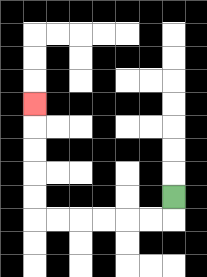{'start': '[7, 8]', 'end': '[1, 4]', 'path_directions': 'D,L,L,L,L,L,L,U,U,U,U,U', 'path_coordinates': '[[7, 8], [7, 9], [6, 9], [5, 9], [4, 9], [3, 9], [2, 9], [1, 9], [1, 8], [1, 7], [1, 6], [1, 5], [1, 4]]'}